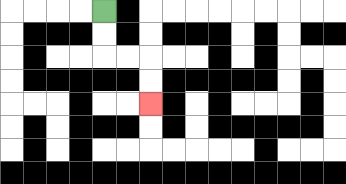{'start': '[4, 0]', 'end': '[6, 4]', 'path_directions': 'D,D,R,R,D,D', 'path_coordinates': '[[4, 0], [4, 1], [4, 2], [5, 2], [6, 2], [6, 3], [6, 4]]'}